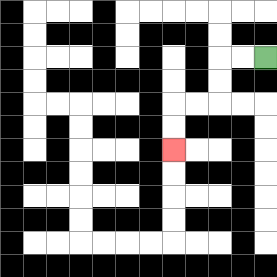{'start': '[11, 2]', 'end': '[7, 6]', 'path_directions': 'L,L,D,D,L,L,D,D', 'path_coordinates': '[[11, 2], [10, 2], [9, 2], [9, 3], [9, 4], [8, 4], [7, 4], [7, 5], [7, 6]]'}